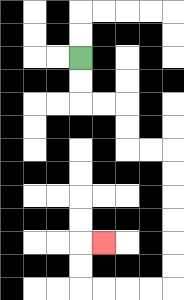{'start': '[3, 2]', 'end': '[4, 10]', 'path_directions': 'D,D,R,R,D,D,R,R,D,D,D,D,D,D,L,L,L,L,U,U,R', 'path_coordinates': '[[3, 2], [3, 3], [3, 4], [4, 4], [5, 4], [5, 5], [5, 6], [6, 6], [7, 6], [7, 7], [7, 8], [7, 9], [7, 10], [7, 11], [7, 12], [6, 12], [5, 12], [4, 12], [3, 12], [3, 11], [3, 10], [4, 10]]'}